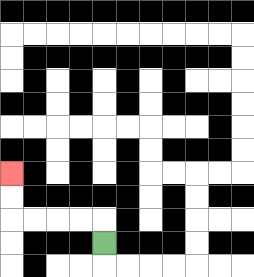{'start': '[4, 10]', 'end': '[0, 7]', 'path_directions': 'U,L,L,L,L,U,U', 'path_coordinates': '[[4, 10], [4, 9], [3, 9], [2, 9], [1, 9], [0, 9], [0, 8], [0, 7]]'}